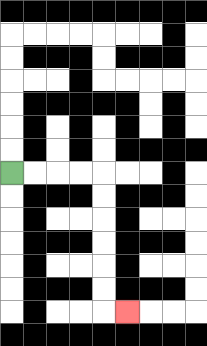{'start': '[0, 7]', 'end': '[5, 13]', 'path_directions': 'R,R,R,R,D,D,D,D,D,D,R', 'path_coordinates': '[[0, 7], [1, 7], [2, 7], [3, 7], [4, 7], [4, 8], [4, 9], [4, 10], [4, 11], [4, 12], [4, 13], [5, 13]]'}